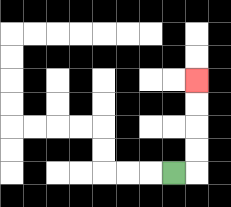{'start': '[7, 7]', 'end': '[8, 3]', 'path_directions': 'R,U,U,U,U', 'path_coordinates': '[[7, 7], [8, 7], [8, 6], [8, 5], [8, 4], [8, 3]]'}